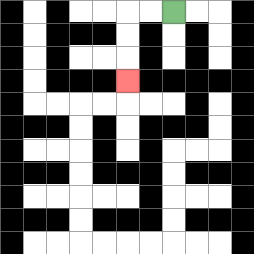{'start': '[7, 0]', 'end': '[5, 3]', 'path_directions': 'L,L,D,D,D', 'path_coordinates': '[[7, 0], [6, 0], [5, 0], [5, 1], [5, 2], [5, 3]]'}